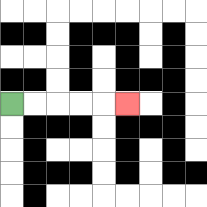{'start': '[0, 4]', 'end': '[5, 4]', 'path_directions': 'R,R,R,R,R', 'path_coordinates': '[[0, 4], [1, 4], [2, 4], [3, 4], [4, 4], [5, 4]]'}